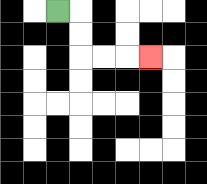{'start': '[2, 0]', 'end': '[6, 2]', 'path_directions': 'R,D,D,R,R,R', 'path_coordinates': '[[2, 0], [3, 0], [3, 1], [3, 2], [4, 2], [5, 2], [6, 2]]'}